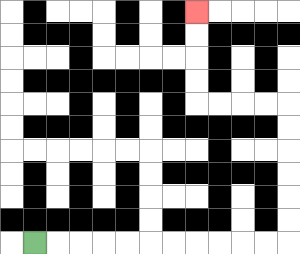{'start': '[1, 10]', 'end': '[8, 0]', 'path_directions': 'R,R,R,R,R,R,R,R,R,R,R,U,U,U,U,U,U,L,L,L,L,U,U,U,U', 'path_coordinates': '[[1, 10], [2, 10], [3, 10], [4, 10], [5, 10], [6, 10], [7, 10], [8, 10], [9, 10], [10, 10], [11, 10], [12, 10], [12, 9], [12, 8], [12, 7], [12, 6], [12, 5], [12, 4], [11, 4], [10, 4], [9, 4], [8, 4], [8, 3], [8, 2], [8, 1], [8, 0]]'}